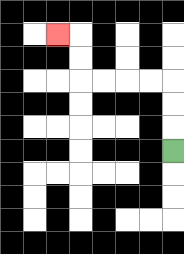{'start': '[7, 6]', 'end': '[2, 1]', 'path_directions': 'U,U,U,L,L,L,L,U,U,L', 'path_coordinates': '[[7, 6], [7, 5], [7, 4], [7, 3], [6, 3], [5, 3], [4, 3], [3, 3], [3, 2], [3, 1], [2, 1]]'}